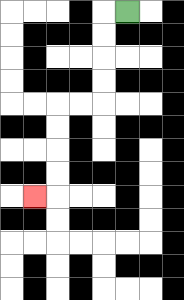{'start': '[5, 0]', 'end': '[1, 8]', 'path_directions': 'L,D,D,D,D,L,L,D,D,D,D,L', 'path_coordinates': '[[5, 0], [4, 0], [4, 1], [4, 2], [4, 3], [4, 4], [3, 4], [2, 4], [2, 5], [2, 6], [2, 7], [2, 8], [1, 8]]'}